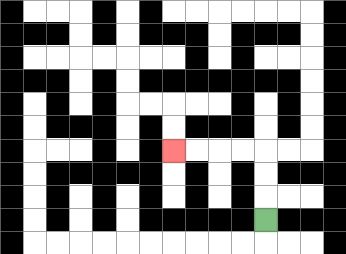{'start': '[11, 9]', 'end': '[7, 6]', 'path_directions': 'U,U,U,L,L,L,L', 'path_coordinates': '[[11, 9], [11, 8], [11, 7], [11, 6], [10, 6], [9, 6], [8, 6], [7, 6]]'}